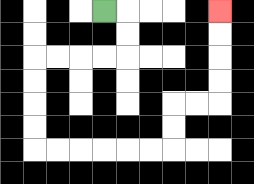{'start': '[4, 0]', 'end': '[9, 0]', 'path_directions': 'R,D,D,L,L,L,L,D,D,D,D,R,R,R,R,R,R,U,U,R,R,U,U,U,U', 'path_coordinates': '[[4, 0], [5, 0], [5, 1], [5, 2], [4, 2], [3, 2], [2, 2], [1, 2], [1, 3], [1, 4], [1, 5], [1, 6], [2, 6], [3, 6], [4, 6], [5, 6], [6, 6], [7, 6], [7, 5], [7, 4], [8, 4], [9, 4], [9, 3], [9, 2], [9, 1], [9, 0]]'}